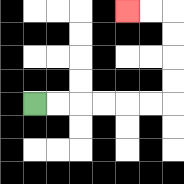{'start': '[1, 4]', 'end': '[5, 0]', 'path_directions': 'R,R,R,R,R,R,U,U,U,U,L,L', 'path_coordinates': '[[1, 4], [2, 4], [3, 4], [4, 4], [5, 4], [6, 4], [7, 4], [7, 3], [7, 2], [7, 1], [7, 0], [6, 0], [5, 0]]'}